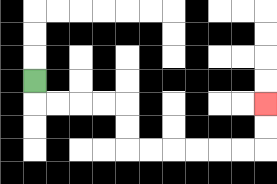{'start': '[1, 3]', 'end': '[11, 4]', 'path_directions': 'D,R,R,R,R,D,D,R,R,R,R,R,R,U,U', 'path_coordinates': '[[1, 3], [1, 4], [2, 4], [3, 4], [4, 4], [5, 4], [5, 5], [5, 6], [6, 6], [7, 6], [8, 6], [9, 6], [10, 6], [11, 6], [11, 5], [11, 4]]'}